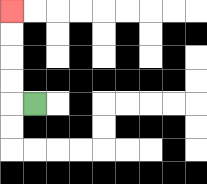{'start': '[1, 4]', 'end': '[0, 0]', 'path_directions': 'L,U,U,U,U', 'path_coordinates': '[[1, 4], [0, 4], [0, 3], [0, 2], [0, 1], [0, 0]]'}